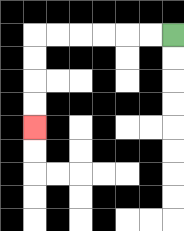{'start': '[7, 1]', 'end': '[1, 5]', 'path_directions': 'L,L,L,L,L,L,D,D,D,D', 'path_coordinates': '[[7, 1], [6, 1], [5, 1], [4, 1], [3, 1], [2, 1], [1, 1], [1, 2], [1, 3], [1, 4], [1, 5]]'}